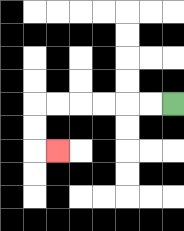{'start': '[7, 4]', 'end': '[2, 6]', 'path_directions': 'L,L,L,L,L,L,D,D,R', 'path_coordinates': '[[7, 4], [6, 4], [5, 4], [4, 4], [3, 4], [2, 4], [1, 4], [1, 5], [1, 6], [2, 6]]'}